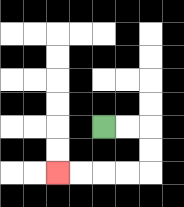{'start': '[4, 5]', 'end': '[2, 7]', 'path_directions': 'R,R,D,D,L,L,L,L', 'path_coordinates': '[[4, 5], [5, 5], [6, 5], [6, 6], [6, 7], [5, 7], [4, 7], [3, 7], [2, 7]]'}